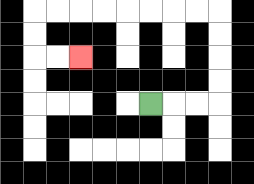{'start': '[6, 4]', 'end': '[3, 2]', 'path_directions': 'R,R,R,U,U,U,U,L,L,L,L,L,L,L,L,D,D,R,R', 'path_coordinates': '[[6, 4], [7, 4], [8, 4], [9, 4], [9, 3], [9, 2], [9, 1], [9, 0], [8, 0], [7, 0], [6, 0], [5, 0], [4, 0], [3, 0], [2, 0], [1, 0], [1, 1], [1, 2], [2, 2], [3, 2]]'}